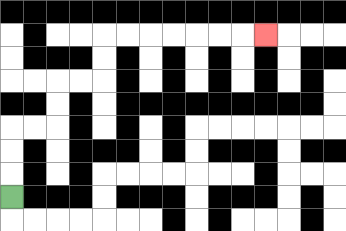{'start': '[0, 8]', 'end': '[11, 1]', 'path_directions': 'U,U,U,R,R,U,U,R,R,U,U,R,R,R,R,R,R,R', 'path_coordinates': '[[0, 8], [0, 7], [0, 6], [0, 5], [1, 5], [2, 5], [2, 4], [2, 3], [3, 3], [4, 3], [4, 2], [4, 1], [5, 1], [6, 1], [7, 1], [8, 1], [9, 1], [10, 1], [11, 1]]'}